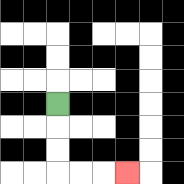{'start': '[2, 4]', 'end': '[5, 7]', 'path_directions': 'D,D,D,R,R,R', 'path_coordinates': '[[2, 4], [2, 5], [2, 6], [2, 7], [3, 7], [4, 7], [5, 7]]'}